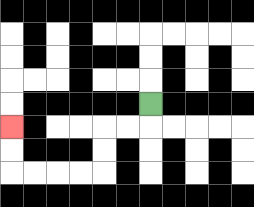{'start': '[6, 4]', 'end': '[0, 5]', 'path_directions': 'D,L,L,D,D,L,L,L,L,U,U', 'path_coordinates': '[[6, 4], [6, 5], [5, 5], [4, 5], [4, 6], [4, 7], [3, 7], [2, 7], [1, 7], [0, 7], [0, 6], [0, 5]]'}